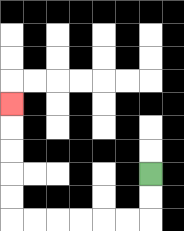{'start': '[6, 7]', 'end': '[0, 4]', 'path_directions': 'D,D,L,L,L,L,L,L,U,U,U,U,U', 'path_coordinates': '[[6, 7], [6, 8], [6, 9], [5, 9], [4, 9], [3, 9], [2, 9], [1, 9], [0, 9], [0, 8], [0, 7], [0, 6], [0, 5], [0, 4]]'}